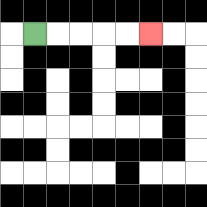{'start': '[1, 1]', 'end': '[6, 1]', 'path_directions': 'R,R,R,R,R', 'path_coordinates': '[[1, 1], [2, 1], [3, 1], [4, 1], [5, 1], [6, 1]]'}